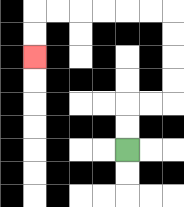{'start': '[5, 6]', 'end': '[1, 2]', 'path_directions': 'U,U,R,R,U,U,U,U,L,L,L,L,L,L,D,D', 'path_coordinates': '[[5, 6], [5, 5], [5, 4], [6, 4], [7, 4], [7, 3], [7, 2], [7, 1], [7, 0], [6, 0], [5, 0], [4, 0], [3, 0], [2, 0], [1, 0], [1, 1], [1, 2]]'}